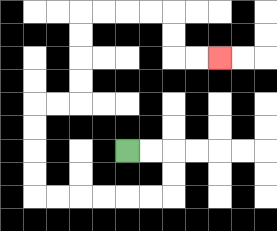{'start': '[5, 6]', 'end': '[9, 2]', 'path_directions': 'R,R,D,D,L,L,L,L,L,L,U,U,U,U,R,R,U,U,U,U,R,R,R,R,D,D,R,R', 'path_coordinates': '[[5, 6], [6, 6], [7, 6], [7, 7], [7, 8], [6, 8], [5, 8], [4, 8], [3, 8], [2, 8], [1, 8], [1, 7], [1, 6], [1, 5], [1, 4], [2, 4], [3, 4], [3, 3], [3, 2], [3, 1], [3, 0], [4, 0], [5, 0], [6, 0], [7, 0], [7, 1], [7, 2], [8, 2], [9, 2]]'}